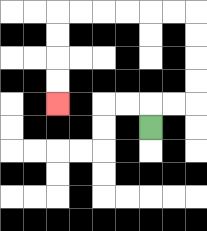{'start': '[6, 5]', 'end': '[2, 4]', 'path_directions': 'U,R,R,U,U,U,U,L,L,L,L,L,L,D,D,D,D', 'path_coordinates': '[[6, 5], [6, 4], [7, 4], [8, 4], [8, 3], [8, 2], [8, 1], [8, 0], [7, 0], [6, 0], [5, 0], [4, 0], [3, 0], [2, 0], [2, 1], [2, 2], [2, 3], [2, 4]]'}